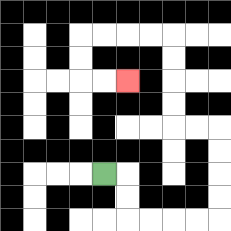{'start': '[4, 7]', 'end': '[5, 3]', 'path_directions': 'R,D,D,R,R,R,R,U,U,U,U,L,L,U,U,U,U,L,L,L,L,D,D,R,R', 'path_coordinates': '[[4, 7], [5, 7], [5, 8], [5, 9], [6, 9], [7, 9], [8, 9], [9, 9], [9, 8], [9, 7], [9, 6], [9, 5], [8, 5], [7, 5], [7, 4], [7, 3], [7, 2], [7, 1], [6, 1], [5, 1], [4, 1], [3, 1], [3, 2], [3, 3], [4, 3], [5, 3]]'}